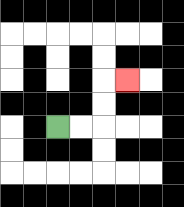{'start': '[2, 5]', 'end': '[5, 3]', 'path_directions': 'R,R,U,U,R', 'path_coordinates': '[[2, 5], [3, 5], [4, 5], [4, 4], [4, 3], [5, 3]]'}